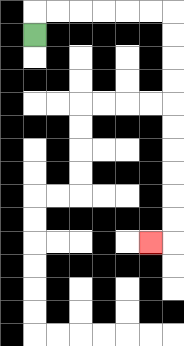{'start': '[1, 1]', 'end': '[6, 10]', 'path_directions': 'U,R,R,R,R,R,R,D,D,D,D,D,D,D,D,D,D,L', 'path_coordinates': '[[1, 1], [1, 0], [2, 0], [3, 0], [4, 0], [5, 0], [6, 0], [7, 0], [7, 1], [7, 2], [7, 3], [7, 4], [7, 5], [7, 6], [7, 7], [7, 8], [7, 9], [7, 10], [6, 10]]'}